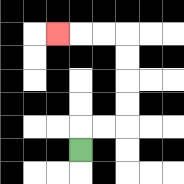{'start': '[3, 6]', 'end': '[2, 1]', 'path_directions': 'U,R,R,U,U,U,U,L,L,L', 'path_coordinates': '[[3, 6], [3, 5], [4, 5], [5, 5], [5, 4], [5, 3], [5, 2], [5, 1], [4, 1], [3, 1], [2, 1]]'}